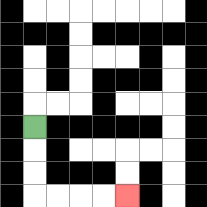{'start': '[1, 5]', 'end': '[5, 8]', 'path_directions': 'D,D,D,R,R,R,R', 'path_coordinates': '[[1, 5], [1, 6], [1, 7], [1, 8], [2, 8], [3, 8], [4, 8], [5, 8]]'}